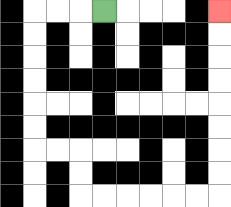{'start': '[4, 0]', 'end': '[9, 0]', 'path_directions': 'L,L,L,D,D,D,D,D,D,R,R,D,D,R,R,R,R,R,R,U,U,U,U,U,U,U,U', 'path_coordinates': '[[4, 0], [3, 0], [2, 0], [1, 0], [1, 1], [1, 2], [1, 3], [1, 4], [1, 5], [1, 6], [2, 6], [3, 6], [3, 7], [3, 8], [4, 8], [5, 8], [6, 8], [7, 8], [8, 8], [9, 8], [9, 7], [9, 6], [9, 5], [9, 4], [9, 3], [9, 2], [9, 1], [9, 0]]'}